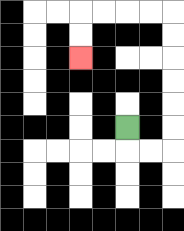{'start': '[5, 5]', 'end': '[3, 2]', 'path_directions': 'D,R,R,U,U,U,U,U,U,L,L,L,L,D,D', 'path_coordinates': '[[5, 5], [5, 6], [6, 6], [7, 6], [7, 5], [7, 4], [7, 3], [7, 2], [7, 1], [7, 0], [6, 0], [5, 0], [4, 0], [3, 0], [3, 1], [3, 2]]'}